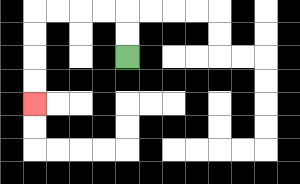{'start': '[5, 2]', 'end': '[1, 4]', 'path_directions': 'U,U,L,L,L,L,D,D,D,D', 'path_coordinates': '[[5, 2], [5, 1], [5, 0], [4, 0], [3, 0], [2, 0], [1, 0], [1, 1], [1, 2], [1, 3], [1, 4]]'}